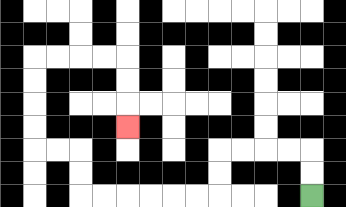{'start': '[13, 8]', 'end': '[5, 5]', 'path_directions': 'U,U,L,L,L,L,D,D,L,L,L,L,L,L,U,U,L,L,U,U,U,U,R,R,R,R,D,D,D', 'path_coordinates': '[[13, 8], [13, 7], [13, 6], [12, 6], [11, 6], [10, 6], [9, 6], [9, 7], [9, 8], [8, 8], [7, 8], [6, 8], [5, 8], [4, 8], [3, 8], [3, 7], [3, 6], [2, 6], [1, 6], [1, 5], [1, 4], [1, 3], [1, 2], [2, 2], [3, 2], [4, 2], [5, 2], [5, 3], [5, 4], [5, 5]]'}